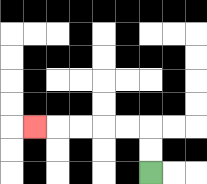{'start': '[6, 7]', 'end': '[1, 5]', 'path_directions': 'U,U,L,L,L,L,L', 'path_coordinates': '[[6, 7], [6, 6], [6, 5], [5, 5], [4, 5], [3, 5], [2, 5], [1, 5]]'}